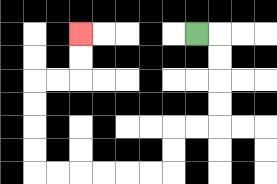{'start': '[8, 1]', 'end': '[3, 1]', 'path_directions': 'R,D,D,D,D,L,L,D,D,L,L,L,L,L,L,U,U,U,U,R,R,U,U', 'path_coordinates': '[[8, 1], [9, 1], [9, 2], [9, 3], [9, 4], [9, 5], [8, 5], [7, 5], [7, 6], [7, 7], [6, 7], [5, 7], [4, 7], [3, 7], [2, 7], [1, 7], [1, 6], [1, 5], [1, 4], [1, 3], [2, 3], [3, 3], [3, 2], [3, 1]]'}